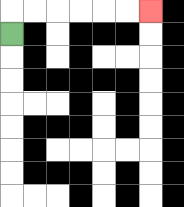{'start': '[0, 1]', 'end': '[6, 0]', 'path_directions': 'U,R,R,R,R,R,R', 'path_coordinates': '[[0, 1], [0, 0], [1, 0], [2, 0], [3, 0], [4, 0], [5, 0], [6, 0]]'}